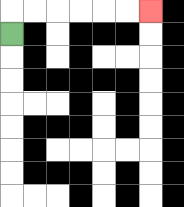{'start': '[0, 1]', 'end': '[6, 0]', 'path_directions': 'U,R,R,R,R,R,R', 'path_coordinates': '[[0, 1], [0, 0], [1, 0], [2, 0], [3, 0], [4, 0], [5, 0], [6, 0]]'}